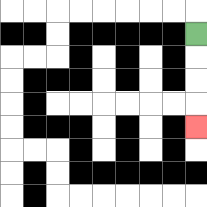{'start': '[8, 1]', 'end': '[8, 5]', 'path_directions': 'D,D,D,D', 'path_coordinates': '[[8, 1], [8, 2], [8, 3], [8, 4], [8, 5]]'}